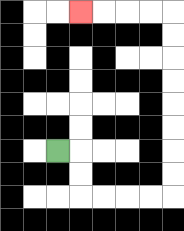{'start': '[2, 6]', 'end': '[3, 0]', 'path_directions': 'R,D,D,R,R,R,R,U,U,U,U,U,U,U,U,L,L,L,L', 'path_coordinates': '[[2, 6], [3, 6], [3, 7], [3, 8], [4, 8], [5, 8], [6, 8], [7, 8], [7, 7], [7, 6], [7, 5], [7, 4], [7, 3], [7, 2], [7, 1], [7, 0], [6, 0], [5, 0], [4, 0], [3, 0]]'}